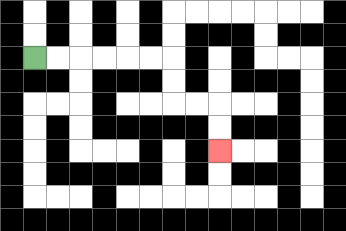{'start': '[1, 2]', 'end': '[9, 6]', 'path_directions': 'R,R,R,R,R,R,D,D,R,R,D,D', 'path_coordinates': '[[1, 2], [2, 2], [3, 2], [4, 2], [5, 2], [6, 2], [7, 2], [7, 3], [7, 4], [8, 4], [9, 4], [9, 5], [9, 6]]'}